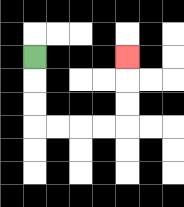{'start': '[1, 2]', 'end': '[5, 2]', 'path_directions': 'D,D,D,R,R,R,R,U,U,U', 'path_coordinates': '[[1, 2], [1, 3], [1, 4], [1, 5], [2, 5], [3, 5], [4, 5], [5, 5], [5, 4], [5, 3], [5, 2]]'}